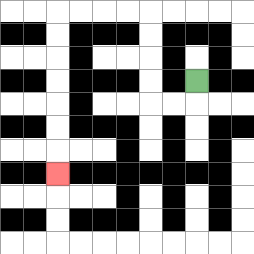{'start': '[8, 3]', 'end': '[2, 7]', 'path_directions': 'D,L,L,U,U,U,U,L,L,L,L,D,D,D,D,D,D,D', 'path_coordinates': '[[8, 3], [8, 4], [7, 4], [6, 4], [6, 3], [6, 2], [6, 1], [6, 0], [5, 0], [4, 0], [3, 0], [2, 0], [2, 1], [2, 2], [2, 3], [2, 4], [2, 5], [2, 6], [2, 7]]'}